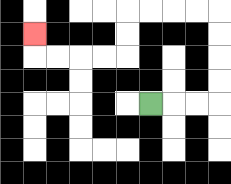{'start': '[6, 4]', 'end': '[1, 1]', 'path_directions': 'R,R,R,U,U,U,U,L,L,L,L,D,D,L,L,L,L,U', 'path_coordinates': '[[6, 4], [7, 4], [8, 4], [9, 4], [9, 3], [9, 2], [9, 1], [9, 0], [8, 0], [7, 0], [6, 0], [5, 0], [5, 1], [5, 2], [4, 2], [3, 2], [2, 2], [1, 2], [1, 1]]'}